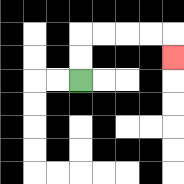{'start': '[3, 3]', 'end': '[7, 2]', 'path_directions': 'U,U,R,R,R,R,D', 'path_coordinates': '[[3, 3], [3, 2], [3, 1], [4, 1], [5, 1], [6, 1], [7, 1], [7, 2]]'}